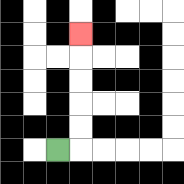{'start': '[2, 6]', 'end': '[3, 1]', 'path_directions': 'R,U,U,U,U,U', 'path_coordinates': '[[2, 6], [3, 6], [3, 5], [3, 4], [3, 3], [3, 2], [3, 1]]'}